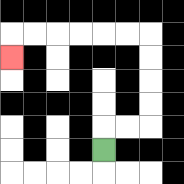{'start': '[4, 6]', 'end': '[0, 2]', 'path_directions': 'U,R,R,U,U,U,U,L,L,L,L,L,L,D', 'path_coordinates': '[[4, 6], [4, 5], [5, 5], [6, 5], [6, 4], [6, 3], [6, 2], [6, 1], [5, 1], [4, 1], [3, 1], [2, 1], [1, 1], [0, 1], [0, 2]]'}